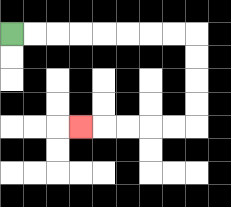{'start': '[0, 1]', 'end': '[3, 5]', 'path_directions': 'R,R,R,R,R,R,R,R,D,D,D,D,L,L,L,L,L', 'path_coordinates': '[[0, 1], [1, 1], [2, 1], [3, 1], [4, 1], [5, 1], [6, 1], [7, 1], [8, 1], [8, 2], [8, 3], [8, 4], [8, 5], [7, 5], [6, 5], [5, 5], [4, 5], [3, 5]]'}